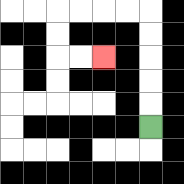{'start': '[6, 5]', 'end': '[4, 2]', 'path_directions': 'U,U,U,U,U,L,L,L,L,D,D,R,R', 'path_coordinates': '[[6, 5], [6, 4], [6, 3], [6, 2], [6, 1], [6, 0], [5, 0], [4, 0], [3, 0], [2, 0], [2, 1], [2, 2], [3, 2], [4, 2]]'}